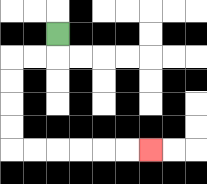{'start': '[2, 1]', 'end': '[6, 6]', 'path_directions': 'D,L,L,D,D,D,D,R,R,R,R,R,R', 'path_coordinates': '[[2, 1], [2, 2], [1, 2], [0, 2], [0, 3], [0, 4], [0, 5], [0, 6], [1, 6], [2, 6], [3, 6], [4, 6], [5, 6], [6, 6]]'}